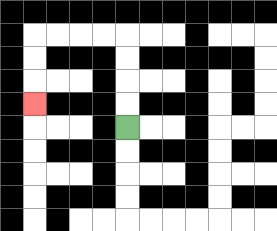{'start': '[5, 5]', 'end': '[1, 4]', 'path_directions': 'U,U,U,U,L,L,L,L,D,D,D', 'path_coordinates': '[[5, 5], [5, 4], [5, 3], [5, 2], [5, 1], [4, 1], [3, 1], [2, 1], [1, 1], [1, 2], [1, 3], [1, 4]]'}